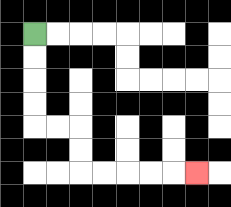{'start': '[1, 1]', 'end': '[8, 7]', 'path_directions': 'D,D,D,D,R,R,D,D,R,R,R,R,R', 'path_coordinates': '[[1, 1], [1, 2], [1, 3], [1, 4], [1, 5], [2, 5], [3, 5], [3, 6], [3, 7], [4, 7], [5, 7], [6, 7], [7, 7], [8, 7]]'}